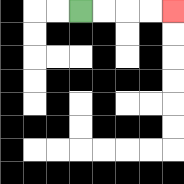{'start': '[3, 0]', 'end': '[7, 0]', 'path_directions': 'R,R,R,R', 'path_coordinates': '[[3, 0], [4, 0], [5, 0], [6, 0], [7, 0]]'}